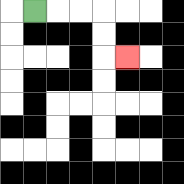{'start': '[1, 0]', 'end': '[5, 2]', 'path_directions': 'R,R,R,D,D,R', 'path_coordinates': '[[1, 0], [2, 0], [3, 0], [4, 0], [4, 1], [4, 2], [5, 2]]'}